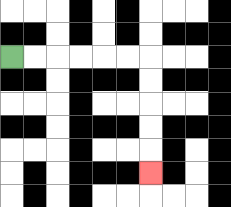{'start': '[0, 2]', 'end': '[6, 7]', 'path_directions': 'R,R,R,R,R,R,D,D,D,D,D', 'path_coordinates': '[[0, 2], [1, 2], [2, 2], [3, 2], [4, 2], [5, 2], [6, 2], [6, 3], [6, 4], [6, 5], [6, 6], [6, 7]]'}